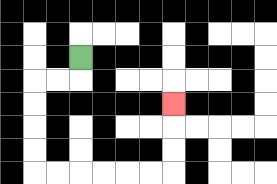{'start': '[3, 2]', 'end': '[7, 4]', 'path_directions': 'D,L,L,D,D,D,D,R,R,R,R,R,R,U,U,U', 'path_coordinates': '[[3, 2], [3, 3], [2, 3], [1, 3], [1, 4], [1, 5], [1, 6], [1, 7], [2, 7], [3, 7], [4, 7], [5, 7], [6, 7], [7, 7], [7, 6], [7, 5], [7, 4]]'}